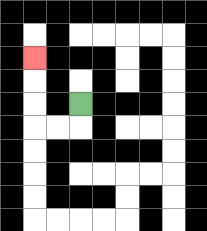{'start': '[3, 4]', 'end': '[1, 2]', 'path_directions': 'D,L,L,U,U,U', 'path_coordinates': '[[3, 4], [3, 5], [2, 5], [1, 5], [1, 4], [1, 3], [1, 2]]'}